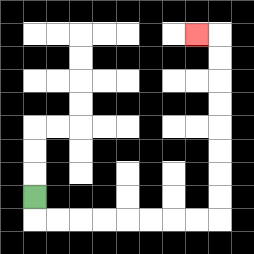{'start': '[1, 8]', 'end': '[8, 1]', 'path_directions': 'D,R,R,R,R,R,R,R,R,U,U,U,U,U,U,U,U,L', 'path_coordinates': '[[1, 8], [1, 9], [2, 9], [3, 9], [4, 9], [5, 9], [6, 9], [7, 9], [8, 9], [9, 9], [9, 8], [9, 7], [9, 6], [9, 5], [9, 4], [9, 3], [9, 2], [9, 1], [8, 1]]'}